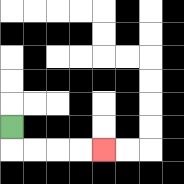{'start': '[0, 5]', 'end': '[4, 6]', 'path_directions': 'D,R,R,R,R', 'path_coordinates': '[[0, 5], [0, 6], [1, 6], [2, 6], [3, 6], [4, 6]]'}